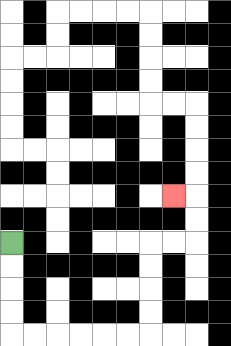{'start': '[0, 10]', 'end': '[7, 8]', 'path_directions': 'D,D,D,D,R,R,R,R,R,R,U,U,U,U,R,R,U,U,L', 'path_coordinates': '[[0, 10], [0, 11], [0, 12], [0, 13], [0, 14], [1, 14], [2, 14], [3, 14], [4, 14], [5, 14], [6, 14], [6, 13], [6, 12], [6, 11], [6, 10], [7, 10], [8, 10], [8, 9], [8, 8], [7, 8]]'}